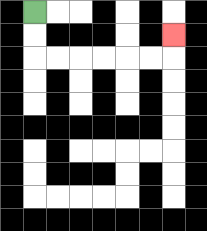{'start': '[1, 0]', 'end': '[7, 1]', 'path_directions': 'D,D,R,R,R,R,R,R,U', 'path_coordinates': '[[1, 0], [1, 1], [1, 2], [2, 2], [3, 2], [4, 2], [5, 2], [6, 2], [7, 2], [7, 1]]'}